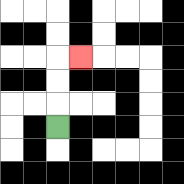{'start': '[2, 5]', 'end': '[3, 2]', 'path_directions': 'U,U,U,R', 'path_coordinates': '[[2, 5], [2, 4], [2, 3], [2, 2], [3, 2]]'}